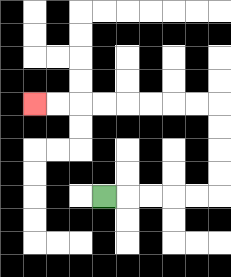{'start': '[4, 8]', 'end': '[1, 4]', 'path_directions': 'R,R,R,R,R,U,U,U,U,L,L,L,L,L,L,L,L', 'path_coordinates': '[[4, 8], [5, 8], [6, 8], [7, 8], [8, 8], [9, 8], [9, 7], [9, 6], [9, 5], [9, 4], [8, 4], [7, 4], [6, 4], [5, 4], [4, 4], [3, 4], [2, 4], [1, 4]]'}